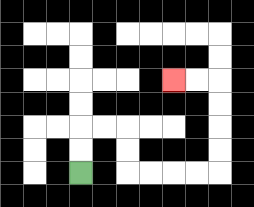{'start': '[3, 7]', 'end': '[7, 3]', 'path_directions': 'U,U,R,R,D,D,R,R,R,R,U,U,U,U,L,L', 'path_coordinates': '[[3, 7], [3, 6], [3, 5], [4, 5], [5, 5], [5, 6], [5, 7], [6, 7], [7, 7], [8, 7], [9, 7], [9, 6], [9, 5], [9, 4], [9, 3], [8, 3], [7, 3]]'}